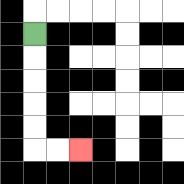{'start': '[1, 1]', 'end': '[3, 6]', 'path_directions': 'D,D,D,D,D,R,R', 'path_coordinates': '[[1, 1], [1, 2], [1, 3], [1, 4], [1, 5], [1, 6], [2, 6], [3, 6]]'}